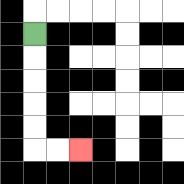{'start': '[1, 1]', 'end': '[3, 6]', 'path_directions': 'D,D,D,D,D,R,R', 'path_coordinates': '[[1, 1], [1, 2], [1, 3], [1, 4], [1, 5], [1, 6], [2, 6], [3, 6]]'}